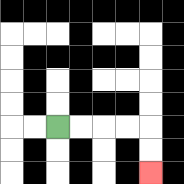{'start': '[2, 5]', 'end': '[6, 7]', 'path_directions': 'R,R,R,R,D,D', 'path_coordinates': '[[2, 5], [3, 5], [4, 5], [5, 5], [6, 5], [6, 6], [6, 7]]'}